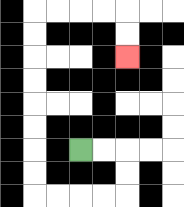{'start': '[3, 6]', 'end': '[5, 2]', 'path_directions': 'R,R,D,D,L,L,L,L,U,U,U,U,U,U,U,U,R,R,R,R,D,D', 'path_coordinates': '[[3, 6], [4, 6], [5, 6], [5, 7], [5, 8], [4, 8], [3, 8], [2, 8], [1, 8], [1, 7], [1, 6], [1, 5], [1, 4], [1, 3], [1, 2], [1, 1], [1, 0], [2, 0], [3, 0], [4, 0], [5, 0], [5, 1], [5, 2]]'}